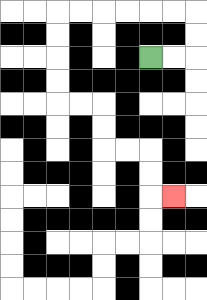{'start': '[6, 2]', 'end': '[7, 8]', 'path_directions': 'R,R,U,U,L,L,L,L,L,L,D,D,D,D,R,R,D,D,R,R,D,D,R', 'path_coordinates': '[[6, 2], [7, 2], [8, 2], [8, 1], [8, 0], [7, 0], [6, 0], [5, 0], [4, 0], [3, 0], [2, 0], [2, 1], [2, 2], [2, 3], [2, 4], [3, 4], [4, 4], [4, 5], [4, 6], [5, 6], [6, 6], [6, 7], [6, 8], [7, 8]]'}